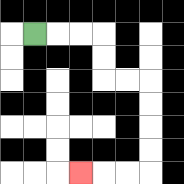{'start': '[1, 1]', 'end': '[3, 7]', 'path_directions': 'R,R,R,D,D,R,R,D,D,D,D,L,L,L', 'path_coordinates': '[[1, 1], [2, 1], [3, 1], [4, 1], [4, 2], [4, 3], [5, 3], [6, 3], [6, 4], [6, 5], [6, 6], [6, 7], [5, 7], [4, 7], [3, 7]]'}